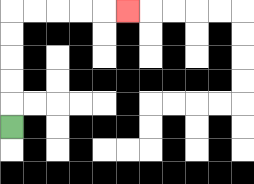{'start': '[0, 5]', 'end': '[5, 0]', 'path_directions': 'U,U,U,U,U,R,R,R,R,R', 'path_coordinates': '[[0, 5], [0, 4], [0, 3], [0, 2], [0, 1], [0, 0], [1, 0], [2, 0], [3, 0], [4, 0], [5, 0]]'}